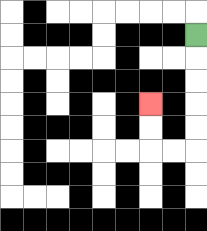{'start': '[8, 1]', 'end': '[6, 4]', 'path_directions': 'D,D,D,D,D,L,L,U,U', 'path_coordinates': '[[8, 1], [8, 2], [8, 3], [8, 4], [8, 5], [8, 6], [7, 6], [6, 6], [6, 5], [6, 4]]'}